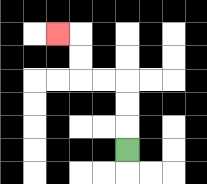{'start': '[5, 6]', 'end': '[2, 1]', 'path_directions': 'U,U,U,L,L,U,U,L', 'path_coordinates': '[[5, 6], [5, 5], [5, 4], [5, 3], [4, 3], [3, 3], [3, 2], [3, 1], [2, 1]]'}